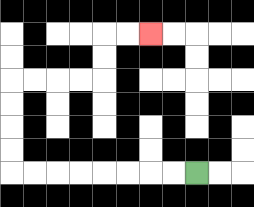{'start': '[8, 7]', 'end': '[6, 1]', 'path_directions': 'L,L,L,L,L,L,L,L,U,U,U,U,R,R,R,R,U,U,R,R', 'path_coordinates': '[[8, 7], [7, 7], [6, 7], [5, 7], [4, 7], [3, 7], [2, 7], [1, 7], [0, 7], [0, 6], [0, 5], [0, 4], [0, 3], [1, 3], [2, 3], [3, 3], [4, 3], [4, 2], [4, 1], [5, 1], [6, 1]]'}